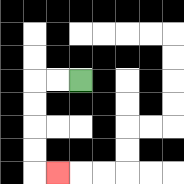{'start': '[3, 3]', 'end': '[2, 7]', 'path_directions': 'L,L,D,D,D,D,R', 'path_coordinates': '[[3, 3], [2, 3], [1, 3], [1, 4], [1, 5], [1, 6], [1, 7], [2, 7]]'}